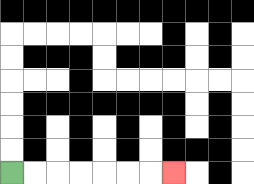{'start': '[0, 7]', 'end': '[7, 7]', 'path_directions': 'R,R,R,R,R,R,R', 'path_coordinates': '[[0, 7], [1, 7], [2, 7], [3, 7], [4, 7], [5, 7], [6, 7], [7, 7]]'}